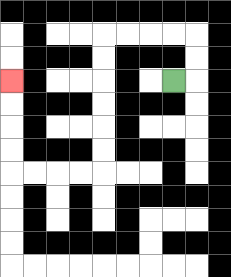{'start': '[7, 3]', 'end': '[0, 3]', 'path_directions': 'R,U,U,L,L,L,L,D,D,D,D,D,D,L,L,L,L,U,U,U,U', 'path_coordinates': '[[7, 3], [8, 3], [8, 2], [8, 1], [7, 1], [6, 1], [5, 1], [4, 1], [4, 2], [4, 3], [4, 4], [4, 5], [4, 6], [4, 7], [3, 7], [2, 7], [1, 7], [0, 7], [0, 6], [0, 5], [0, 4], [0, 3]]'}